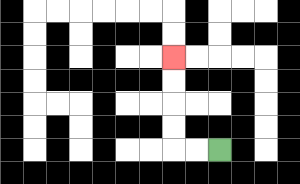{'start': '[9, 6]', 'end': '[7, 2]', 'path_directions': 'L,L,U,U,U,U', 'path_coordinates': '[[9, 6], [8, 6], [7, 6], [7, 5], [7, 4], [7, 3], [7, 2]]'}